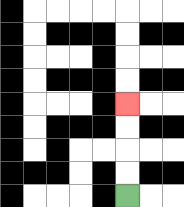{'start': '[5, 8]', 'end': '[5, 4]', 'path_directions': 'U,U,U,U', 'path_coordinates': '[[5, 8], [5, 7], [5, 6], [5, 5], [5, 4]]'}